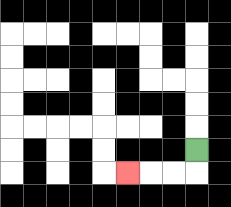{'start': '[8, 6]', 'end': '[5, 7]', 'path_directions': 'D,L,L,L', 'path_coordinates': '[[8, 6], [8, 7], [7, 7], [6, 7], [5, 7]]'}